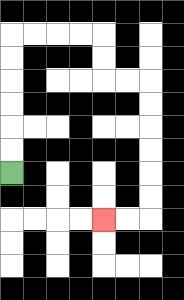{'start': '[0, 7]', 'end': '[4, 9]', 'path_directions': 'U,U,U,U,U,U,R,R,R,R,D,D,R,R,D,D,D,D,D,D,L,L', 'path_coordinates': '[[0, 7], [0, 6], [0, 5], [0, 4], [0, 3], [0, 2], [0, 1], [1, 1], [2, 1], [3, 1], [4, 1], [4, 2], [4, 3], [5, 3], [6, 3], [6, 4], [6, 5], [6, 6], [6, 7], [6, 8], [6, 9], [5, 9], [4, 9]]'}